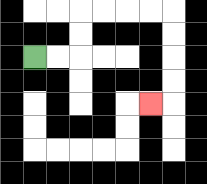{'start': '[1, 2]', 'end': '[6, 4]', 'path_directions': 'R,R,U,U,R,R,R,R,D,D,D,D,L', 'path_coordinates': '[[1, 2], [2, 2], [3, 2], [3, 1], [3, 0], [4, 0], [5, 0], [6, 0], [7, 0], [7, 1], [7, 2], [7, 3], [7, 4], [6, 4]]'}